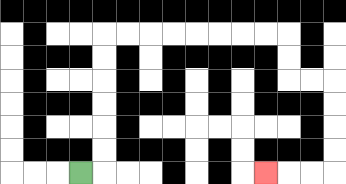{'start': '[3, 7]', 'end': '[11, 7]', 'path_directions': 'R,U,U,U,U,U,U,R,R,R,R,R,R,R,R,D,D,R,R,D,D,D,D,L,L,L', 'path_coordinates': '[[3, 7], [4, 7], [4, 6], [4, 5], [4, 4], [4, 3], [4, 2], [4, 1], [5, 1], [6, 1], [7, 1], [8, 1], [9, 1], [10, 1], [11, 1], [12, 1], [12, 2], [12, 3], [13, 3], [14, 3], [14, 4], [14, 5], [14, 6], [14, 7], [13, 7], [12, 7], [11, 7]]'}